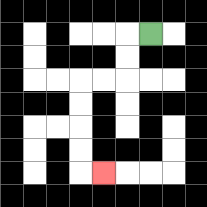{'start': '[6, 1]', 'end': '[4, 7]', 'path_directions': 'L,D,D,L,L,D,D,D,D,R', 'path_coordinates': '[[6, 1], [5, 1], [5, 2], [5, 3], [4, 3], [3, 3], [3, 4], [3, 5], [3, 6], [3, 7], [4, 7]]'}